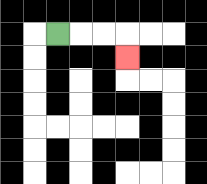{'start': '[2, 1]', 'end': '[5, 2]', 'path_directions': 'R,R,R,D', 'path_coordinates': '[[2, 1], [3, 1], [4, 1], [5, 1], [5, 2]]'}